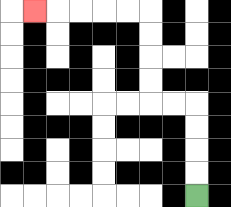{'start': '[8, 8]', 'end': '[1, 0]', 'path_directions': 'U,U,U,U,L,L,U,U,U,U,L,L,L,L,L', 'path_coordinates': '[[8, 8], [8, 7], [8, 6], [8, 5], [8, 4], [7, 4], [6, 4], [6, 3], [6, 2], [6, 1], [6, 0], [5, 0], [4, 0], [3, 0], [2, 0], [1, 0]]'}